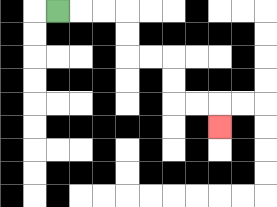{'start': '[2, 0]', 'end': '[9, 5]', 'path_directions': 'R,R,R,D,D,R,R,D,D,R,R,D', 'path_coordinates': '[[2, 0], [3, 0], [4, 0], [5, 0], [5, 1], [5, 2], [6, 2], [7, 2], [7, 3], [7, 4], [8, 4], [9, 4], [9, 5]]'}